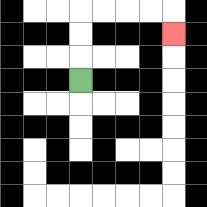{'start': '[3, 3]', 'end': '[7, 1]', 'path_directions': 'U,U,U,R,R,R,R,D', 'path_coordinates': '[[3, 3], [3, 2], [3, 1], [3, 0], [4, 0], [5, 0], [6, 0], [7, 0], [7, 1]]'}